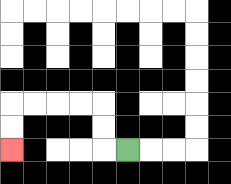{'start': '[5, 6]', 'end': '[0, 6]', 'path_directions': 'L,U,U,L,L,L,L,D,D', 'path_coordinates': '[[5, 6], [4, 6], [4, 5], [4, 4], [3, 4], [2, 4], [1, 4], [0, 4], [0, 5], [0, 6]]'}